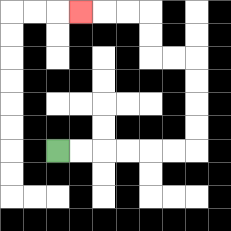{'start': '[2, 6]', 'end': '[3, 0]', 'path_directions': 'R,R,R,R,R,R,U,U,U,U,L,L,U,U,L,L,L', 'path_coordinates': '[[2, 6], [3, 6], [4, 6], [5, 6], [6, 6], [7, 6], [8, 6], [8, 5], [8, 4], [8, 3], [8, 2], [7, 2], [6, 2], [6, 1], [6, 0], [5, 0], [4, 0], [3, 0]]'}